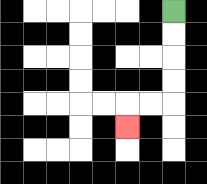{'start': '[7, 0]', 'end': '[5, 5]', 'path_directions': 'D,D,D,D,L,L,D', 'path_coordinates': '[[7, 0], [7, 1], [7, 2], [7, 3], [7, 4], [6, 4], [5, 4], [5, 5]]'}